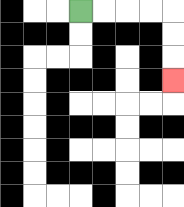{'start': '[3, 0]', 'end': '[7, 3]', 'path_directions': 'R,R,R,R,D,D,D', 'path_coordinates': '[[3, 0], [4, 0], [5, 0], [6, 0], [7, 0], [7, 1], [7, 2], [7, 3]]'}